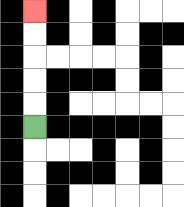{'start': '[1, 5]', 'end': '[1, 0]', 'path_directions': 'U,U,U,U,U', 'path_coordinates': '[[1, 5], [1, 4], [1, 3], [1, 2], [1, 1], [1, 0]]'}